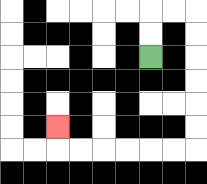{'start': '[6, 2]', 'end': '[2, 5]', 'path_directions': 'U,U,R,R,D,D,D,D,D,D,L,L,L,L,L,L,U', 'path_coordinates': '[[6, 2], [6, 1], [6, 0], [7, 0], [8, 0], [8, 1], [8, 2], [8, 3], [8, 4], [8, 5], [8, 6], [7, 6], [6, 6], [5, 6], [4, 6], [3, 6], [2, 6], [2, 5]]'}